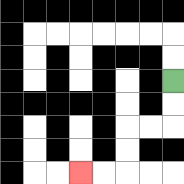{'start': '[7, 3]', 'end': '[3, 7]', 'path_directions': 'D,D,L,L,D,D,L,L', 'path_coordinates': '[[7, 3], [7, 4], [7, 5], [6, 5], [5, 5], [5, 6], [5, 7], [4, 7], [3, 7]]'}